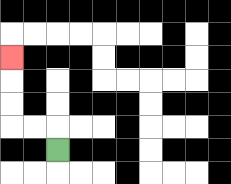{'start': '[2, 6]', 'end': '[0, 2]', 'path_directions': 'U,L,L,U,U,U', 'path_coordinates': '[[2, 6], [2, 5], [1, 5], [0, 5], [0, 4], [0, 3], [0, 2]]'}